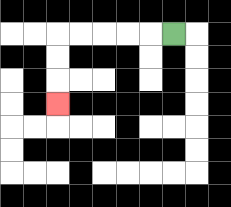{'start': '[7, 1]', 'end': '[2, 4]', 'path_directions': 'L,L,L,L,L,D,D,D', 'path_coordinates': '[[7, 1], [6, 1], [5, 1], [4, 1], [3, 1], [2, 1], [2, 2], [2, 3], [2, 4]]'}